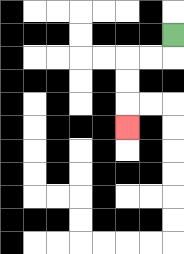{'start': '[7, 1]', 'end': '[5, 5]', 'path_directions': 'D,L,L,D,D,D', 'path_coordinates': '[[7, 1], [7, 2], [6, 2], [5, 2], [5, 3], [5, 4], [5, 5]]'}